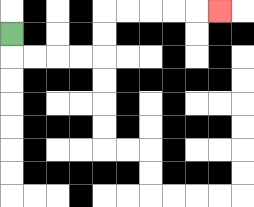{'start': '[0, 1]', 'end': '[9, 0]', 'path_directions': 'D,R,R,R,R,U,U,R,R,R,R,R', 'path_coordinates': '[[0, 1], [0, 2], [1, 2], [2, 2], [3, 2], [4, 2], [4, 1], [4, 0], [5, 0], [6, 0], [7, 0], [8, 0], [9, 0]]'}